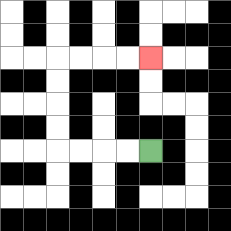{'start': '[6, 6]', 'end': '[6, 2]', 'path_directions': 'L,L,L,L,U,U,U,U,R,R,R,R', 'path_coordinates': '[[6, 6], [5, 6], [4, 6], [3, 6], [2, 6], [2, 5], [2, 4], [2, 3], [2, 2], [3, 2], [4, 2], [5, 2], [6, 2]]'}